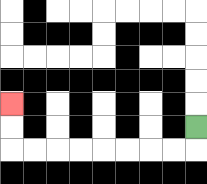{'start': '[8, 5]', 'end': '[0, 4]', 'path_directions': 'D,L,L,L,L,L,L,L,L,U,U', 'path_coordinates': '[[8, 5], [8, 6], [7, 6], [6, 6], [5, 6], [4, 6], [3, 6], [2, 6], [1, 6], [0, 6], [0, 5], [0, 4]]'}